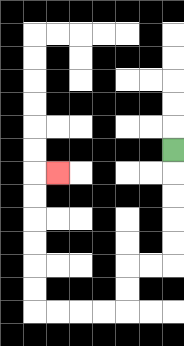{'start': '[7, 6]', 'end': '[2, 7]', 'path_directions': 'D,D,D,D,D,L,L,D,D,L,L,L,L,U,U,U,U,U,U,R', 'path_coordinates': '[[7, 6], [7, 7], [7, 8], [7, 9], [7, 10], [7, 11], [6, 11], [5, 11], [5, 12], [5, 13], [4, 13], [3, 13], [2, 13], [1, 13], [1, 12], [1, 11], [1, 10], [1, 9], [1, 8], [1, 7], [2, 7]]'}